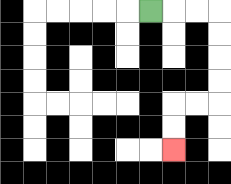{'start': '[6, 0]', 'end': '[7, 6]', 'path_directions': 'R,R,R,D,D,D,D,L,L,D,D', 'path_coordinates': '[[6, 0], [7, 0], [8, 0], [9, 0], [9, 1], [9, 2], [9, 3], [9, 4], [8, 4], [7, 4], [7, 5], [7, 6]]'}